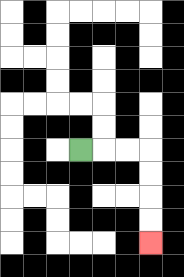{'start': '[3, 6]', 'end': '[6, 10]', 'path_directions': 'R,R,R,D,D,D,D', 'path_coordinates': '[[3, 6], [4, 6], [5, 6], [6, 6], [6, 7], [6, 8], [6, 9], [6, 10]]'}